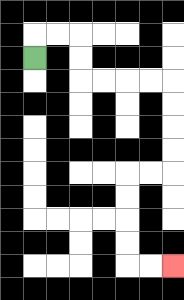{'start': '[1, 2]', 'end': '[7, 11]', 'path_directions': 'U,R,R,D,D,R,R,R,R,D,D,D,D,L,L,D,D,D,D,R,R', 'path_coordinates': '[[1, 2], [1, 1], [2, 1], [3, 1], [3, 2], [3, 3], [4, 3], [5, 3], [6, 3], [7, 3], [7, 4], [7, 5], [7, 6], [7, 7], [6, 7], [5, 7], [5, 8], [5, 9], [5, 10], [5, 11], [6, 11], [7, 11]]'}